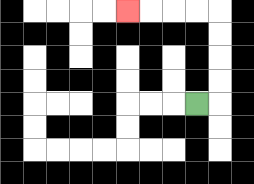{'start': '[8, 4]', 'end': '[5, 0]', 'path_directions': 'R,U,U,U,U,L,L,L,L', 'path_coordinates': '[[8, 4], [9, 4], [9, 3], [9, 2], [9, 1], [9, 0], [8, 0], [7, 0], [6, 0], [5, 0]]'}